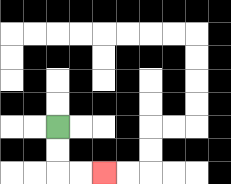{'start': '[2, 5]', 'end': '[4, 7]', 'path_directions': 'D,D,R,R', 'path_coordinates': '[[2, 5], [2, 6], [2, 7], [3, 7], [4, 7]]'}